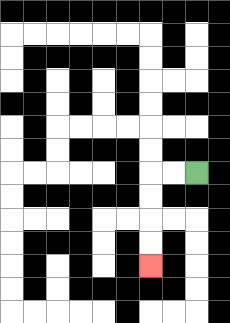{'start': '[8, 7]', 'end': '[6, 11]', 'path_directions': 'L,L,D,D,D,D', 'path_coordinates': '[[8, 7], [7, 7], [6, 7], [6, 8], [6, 9], [6, 10], [6, 11]]'}